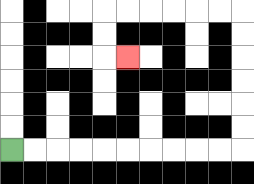{'start': '[0, 6]', 'end': '[5, 2]', 'path_directions': 'R,R,R,R,R,R,R,R,R,R,U,U,U,U,U,U,L,L,L,L,L,L,D,D,R', 'path_coordinates': '[[0, 6], [1, 6], [2, 6], [3, 6], [4, 6], [5, 6], [6, 6], [7, 6], [8, 6], [9, 6], [10, 6], [10, 5], [10, 4], [10, 3], [10, 2], [10, 1], [10, 0], [9, 0], [8, 0], [7, 0], [6, 0], [5, 0], [4, 0], [4, 1], [4, 2], [5, 2]]'}